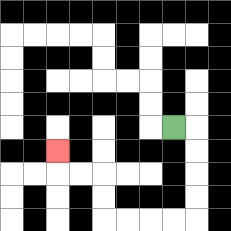{'start': '[7, 5]', 'end': '[2, 6]', 'path_directions': 'R,D,D,D,D,L,L,L,L,U,U,L,L,U', 'path_coordinates': '[[7, 5], [8, 5], [8, 6], [8, 7], [8, 8], [8, 9], [7, 9], [6, 9], [5, 9], [4, 9], [4, 8], [4, 7], [3, 7], [2, 7], [2, 6]]'}